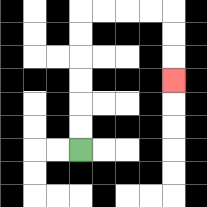{'start': '[3, 6]', 'end': '[7, 3]', 'path_directions': 'U,U,U,U,U,U,R,R,R,R,D,D,D', 'path_coordinates': '[[3, 6], [3, 5], [3, 4], [3, 3], [3, 2], [3, 1], [3, 0], [4, 0], [5, 0], [6, 0], [7, 0], [7, 1], [7, 2], [7, 3]]'}